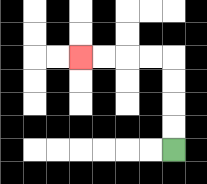{'start': '[7, 6]', 'end': '[3, 2]', 'path_directions': 'U,U,U,U,L,L,L,L', 'path_coordinates': '[[7, 6], [7, 5], [7, 4], [7, 3], [7, 2], [6, 2], [5, 2], [4, 2], [3, 2]]'}